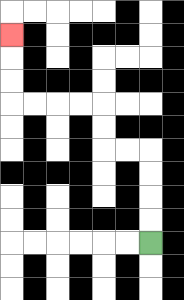{'start': '[6, 10]', 'end': '[0, 1]', 'path_directions': 'U,U,U,U,L,L,U,U,L,L,L,L,U,U,U', 'path_coordinates': '[[6, 10], [6, 9], [6, 8], [6, 7], [6, 6], [5, 6], [4, 6], [4, 5], [4, 4], [3, 4], [2, 4], [1, 4], [0, 4], [0, 3], [0, 2], [0, 1]]'}